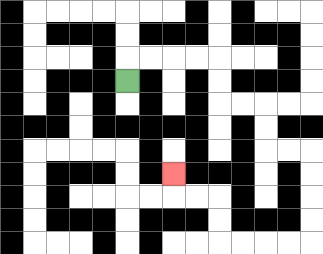{'start': '[5, 3]', 'end': '[7, 7]', 'path_directions': 'U,R,R,R,R,D,D,R,R,D,D,R,R,D,D,D,D,L,L,L,L,U,U,L,L,U', 'path_coordinates': '[[5, 3], [5, 2], [6, 2], [7, 2], [8, 2], [9, 2], [9, 3], [9, 4], [10, 4], [11, 4], [11, 5], [11, 6], [12, 6], [13, 6], [13, 7], [13, 8], [13, 9], [13, 10], [12, 10], [11, 10], [10, 10], [9, 10], [9, 9], [9, 8], [8, 8], [7, 8], [7, 7]]'}